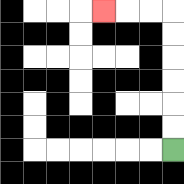{'start': '[7, 6]', 'end': '[4, 0]', 'path_directions': 'U,U,U,U,U,U,L,L,L', 'path_coordinates': '[[7, 6], [7, 5], [7, 4], [7, 3], [7, 2], [7, 1], [7, 0], [6, 0], [5, 0], [4, 0]]'}